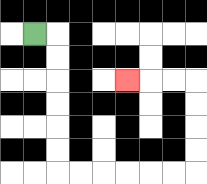{'start': '[1, 1]', 'end': '[5, 3]', 'path_directions': 'R,D,D,D,D,D,D,R,R,R,R,R,R,U,U,U,U,L,L,L', 'path_coordinates': '[[1, 1], [2, 1], [2, 2], [2, 3], [2, 4], [2, 5], [2, 6], [2, 7], [3, 7], [4, 7], [5, 7], [6, 7], [7, 7], [8, 7], [8, 6], [8, 5], [8, 4], [8, 3], [7, 3], [6, 3], [5, 3]]'}